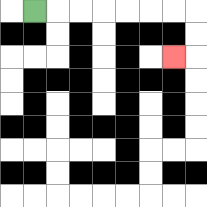{'start': '[1, 0]', 'end': '[7, 2]', 'path_directions': 'R,R,R,R,R,R,R,D,D,L', 'path_coordinates': '[[1, 0], [2, 0], [3, 0], [4, 0], [5, 0], [6, 0], [7, 0], [8, 0], [8, 1], [8, 2], [7, 2]]'}